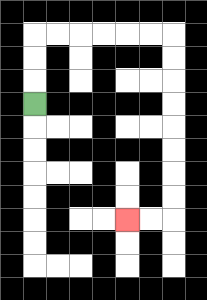{'start': '[1, 4]', 'end': '[5, 9]', 'path_directions': 'U,U,U,R,R,R,R,R,R,D,D,D,D,D,D,D,D,L,L', 'path_coordinates': '[[1, 4], [1, 3], [1, 2], [1, 1], [2, 1], [3, 1], [4, 1], [5, 1], [6, 1], [7, 1], [7, 2], [7, 3], [7, 4], [7, 5], [7, 6], [7, 7], [7, 8], [7, 9], [6, 9], [5, 9]]'}